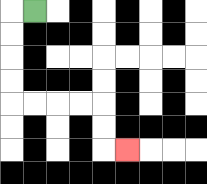{'start': '[1, 0]', 'end': '[5, 6]', 'path_directions': 'L,D,D,D,D,R,R,R,R,D,D,R', 'path_coordinates': '[[1, 0], [0, 0], [0, 1], [0, 2], [0, 3], [0, 4], [1, 4], [2, 4], [3, 4], [4, 4], [4, 5], [4, 6], [5, 6]]'}